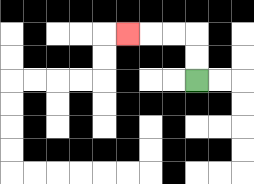{'start': '[8, 3]', 'end': '[5, 1]', 'path_directions': 'U,U,L,L,L', 'path_coordinates': '[[8, 3], [8, 2], [8, 1], [7, 1], [6, 1], [5, 1]]'}